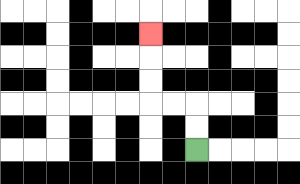{'start': '[8, 6]', 'end': '[6, 1]', 'path_directions': 'U,U,L,L,U,U,U', 'path_coordinates': '[[8, 6], [8, 5], [8, 4], [7, 4], [6, 4], [6, 3], [6, 2], [6, 1]]'}